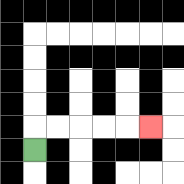{'start': '[1, 6]', 'end': '[6, 5]', 'path_directions': 'U,R,R,R,R,R', 'path_coordinates': '[[1, 6], [1, 5], [2, 5], [3, 5], [4, 5], [5, 5], [6, 5]]'}